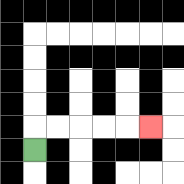{'start': '[1, 6]', 'end': '[6, 5]', 'path_directions': 'U,R,R,R,R,R', 'path_coordinates': '[[1, 6], [1, 5], [2, 5], [3, 5], [4, 5], [5, 5], [6, 5]]'}